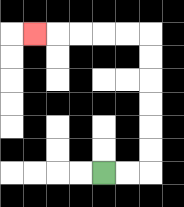{'start': '[4, 7]', 'end': '[1, 1]', 'path_directions': 'R,R,U,U,U,U,U,U,L,L,L,L,L', 'path_coordinates': '[[4, 7], [5, 7], [6, 7], [6, 6], [6, 5], [6, 4], [6, 3], [6, 2], [6, 1], [5, 1], [4, 1], [3, 1], [2, 1], [1, 1]]'}